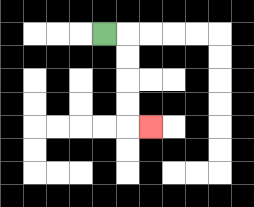{'start': '[4, 1]', 'end': '[6, 5]', 'path_directions': 'R,D,D,D,D,R', 'path_coordinates': '[[4, 1], [5, 1], [5, 2], [5, 3], [5, 4], [5, 5], [6, 5]]'}